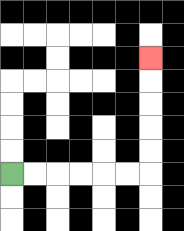{'start': '[0, 7]', 'end': '[6, 2]', 'path_directions': 'R,R,R,R,R,R,U,U,U,U,U', 'path_coordinates': '[[0, 7], [1, 7], [2, 7], [3, 7], [4, 7], [5, 7], [6, 7], [6, 6], [6, 5], [6, 4], [6, 3], [6, 2]]'}